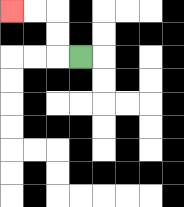{'start': '[3, 2]', 'end': '[0, 0]', 'path_directions': 'L,U,U,L,L', 'path_coordinates': '[[3, 2], [2, 2], [2, 1], [2, 0], [1, 0], [0, 0]]'}